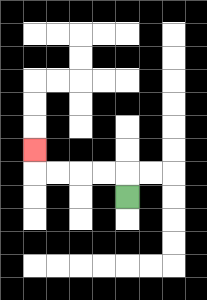{'start': '[5, 8]', 'end': '[1, 6]', 'path_directions': 'U,L,L,L,L,U', 'path_coordinates': '[[5, 8], [5, 7], [4, 7], [3, 7], [2, 7], [1, 7], [1, 6]]'}